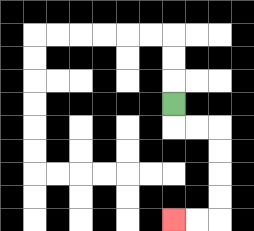{'start': '[7, 4]', 'end': '[7, 9]', 'path_directions': 'D,R,R,D,D,D,D,L,L', 'path_coordinates': '[[7, 4], [7, 5], [8, 5], [9, 5], [9, 6], [9, 7], [9, 8], [9, 9], [8, 9], [7, 9]]'}